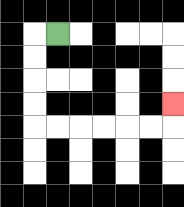{'start': '[2, 1]', 'end': '[7, 4]', 'path_directions': 'L,D,D,D,D,R,R,R,R,R,R,U', 'path_coordinates': '[[2, 1], [1, 1], [1, 2], [1, 3], [1, 4], [1, 5], [2, 5], [3, 5], [4, 5], [5, 5], [6, 5], [7, 5], [7, 4]]'}